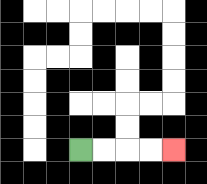{'start': '[3, 6]', 'end': '[7, 6]', 'path_directions': 'R,R,R,R', 'path_coordinates': '[[3, 6], [4, 6], [5, 6], [6, 6], [7, 6]]'}